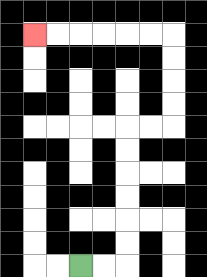{'start': '[3, 11]', 'end': '[1, 1]', 'path_directions': 'R,R,U,U,U,U,U,U,R,R,U,U,U,U,L,L,L,L,L,L', 'path_coordinates': '[[3, 11], [4, 11], [5, 11], [5, 10], [5, 9], [5, 8], [5, 7], [5, 6], [5, 5], [6, 5], [7, 5], [7, 4], [7, 3], [7, 2], [7, 1], [6, 1], [5, 1], [4, 1], [3, 1], [2, 1], [1, 1]]'}